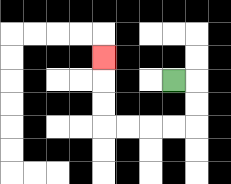{'start': '[7, 3]', 'end': '[4, 2]', 'path_directions': 'R,D,D,L,L,L,L,U,U,U', 'path_coordinates': '[[7, 3], [8, 3], [8, 4], [8, 5], [7, 5], [6, 5], [5, 5], [4, 5], [4, 4], [4, 3], [4, 2]]'}